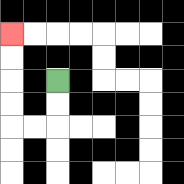{'start': '[2, 3]', 'end': '[0, 1]', 'path_directions': 'D,D,L,L,U,U,U,U', 'path_coordinates': '[[2, 3], [2, 4], [2, 5], [1, 5], [0, 5], [0, 4], [0, 3], [0, 2], [0, 1]]'}